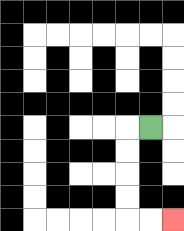{'start': '[6, 5]', 'end': '[7, 9]', 'path_directions': 'L,D,D,D,D,R,R', 'path_coordinates': '[[6, 5], [5, 5], [5, 6], [5, 7], [5, 8], [5, 9], [6, 9], [7, 9]]'}